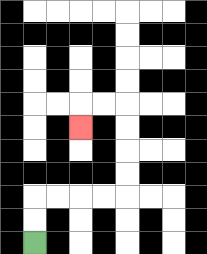{'start': '[1, 10]', 'end': '[3, 5]', 'path_directions': 'U,U,R,R,R,R,U,U,U,U,L,L,D', 'path_coordinates': '[[1, 10], [1, 9], [1, 8], [2, 8], [3, 8], [4, 8], [5, 8], [5, 7], [5, 6], [5, 5], [5, 4], [4, 4], [3, 4], [3, 5]]'}